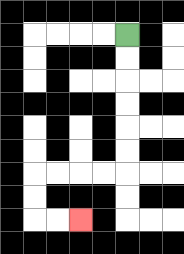{'start': '[5, 1]', 'end': '[3, 9]', 'path_directions': 'D,D,D,D,D,D,L,L,L,L,D,D,R,R', 'path_coordinates': '[[5, 1], [5, 2], [5, 3], [5, 4], [5, 5], [5, 6], [5, 7], [4, 7], [3, 7], [2, 7], [1, 7], [1, 8], [1, 9], [2, 9], [3, 9]]'}